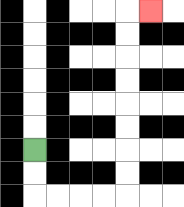{'start': '[1, 6]', 'end': '[6, 0]', 'path_directions': 'D,D,R,R,R,R,U,U,U,U,U,U,U,U,R', 'path_coordinates': '[[1, 6], [1, 7], [1, 8], [2, 8], [3, 8], [4, 8], [5, 8], [5, 7], [5, 6], [5, 5], [5, 4], [5, 3], [5, 2], [5, 1], [5, 0], [6, 0]]'}